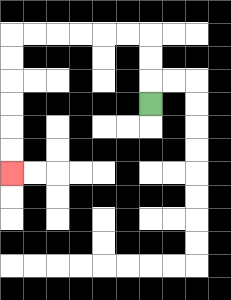{'start': '[6, 4]', 'end': '[0, 7]', 'path_directions': 'U,U,U,L,L,L,L,L,L,D,D,D,D,D,D', 'path_coordinates': '[[6, 4], [6, 3], [6, 2], [6, 1], [5, 1], [4, 1], [3, 1], [2, 1], [1, 1], [0, 1], [0, 2], [0, 3], [0, 4], [0, 5], [0, 6], [0, 7]]'}